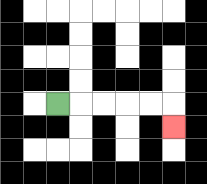{'start': '[2, 4]', 'end': '[7, 5]', 'path_directions': 'R,R,R,R,R,D', 'path_coordinates': '[[2, 4], [3, 4], [4, 4], [5, 4], [6, 4], [7, 4], [7, 5]]'}